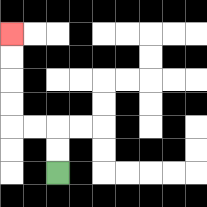{'start': '[2, 7]', 'end': '[0, 1]', 'path_directions': 'U,U,L,L,U,U,U,U', 'path_coordinates': '[[2, 7], [2, 6], [2, 5], [1, 5], [0, 5], [0, 4], [0, 3], [0, 2], [0, 1]]'}